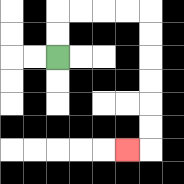{'start': '[2, 2]', 'end': '[5, 6]', 'path_directions': 'U,U,R,R,R,R,D,D,D,D,D,D,L', 'path_coordinates': '[[2, 2], [2, 1], [2, 0], [3, 0], [4, 0], [5, 0], [6, 0], [6, 1], [6, 2], [6, 3], [6, 4], [6, 5], [6, 6], [5, 6]]'}